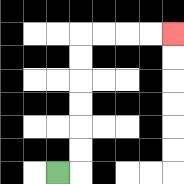{'start': '[2, 7]', 'end': '[7, 1]', 'path_directions': 'R,U,U,U,U,U,U,R,R,R,R', 'path_coordinates': '[[2, 7], [3, 7], [3, 6], [3, 5], [3, 4], [3, 3], [3, 2], [3, 1], [4, 1], [5, 1], [6, 1], [7, 1]]'}